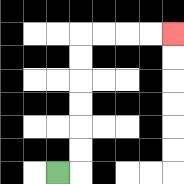{'start': '[2, 7]', 'end': '[7, 1]', 'path_directions': 'R,U,U,U,U,U,U,R,R,R,R', 'path_coordinates': '[[2, 7], [3, 7], [3, 6], [3, 5], [3, 4], [3, 3], [3, 2], [3, 1], [4, 1], [5, 1], [6, 1], [7, 1]]'}